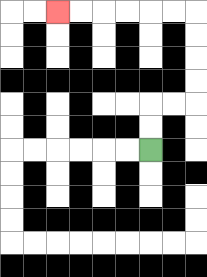{'start': '[6, 6]', 'end': '[2, 0]', 'path_directions': 'U,U,R,R,U,U,U,U,L,L,L,L,L,L', 'path_coordinates': '[[6, 6], [6, 5], [6, 4], [7, 4], [8, 4], [8, 3], [8, 2], [8, 1], [8, 0], [7, 0], [6, 0], [5, 0], [4, 0], [3, 0], [2, 0]]'}